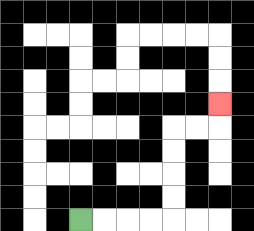{'start': '[3, 9]', 'end': '[9, 4]', 'path_directions': 'R,R,R,R,U,U,U,U,R,R,U', 'path_coordinates': '[[3, 9], [4, 9], [5, 9], [6, 9], [7, 9], [7, 8], [7, 7], [7, 6], [7, 5], [8, 5], [9, 5], [9, 4]]'}